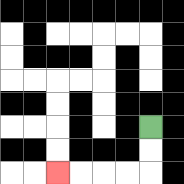{'start': '[6, 5]', 'end': '[2, 7]', 'path_directions': 'D,D,L,L,L,L', 'path_coordinates': '[[6, 5], [6, 6], [6, 7], [5, 7], [4, 7], [3, 7], [2, 7]]'}